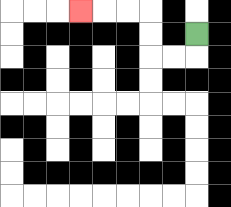{'start': '[8, 1]', 'end': '[3, 0]', 'path_directions': 'D,L,L,U,U,L,L,L', 'path_coordinates': '[[8, 1], [8, 2], [7, 2], [6, 2], [6, 1], [6, 0], [5, 0], [4, 0], [3, 0]]'}